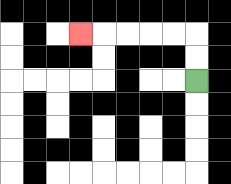{'start': '[8, 3]', 'end': '[3, 1]', 'path_directions': 'U,U,L,L,L,L,L', 'path_coordinates': '[[8, 3], [8, 2], [8, 1], [7, 1], [6, 1], [5, 1], [4, 1], [3, 1]]'}